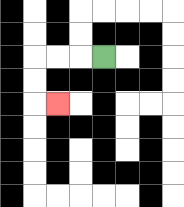{'start': '[4, 2]', 'end': '[2, 4]', 'path_directions': 'L,L,L,D,D,R', 'path_coordinates': '[[4, 2], [3, 2], [2, 2], [1, 2], [1, 3], [1, 4], [2, 4]]'}